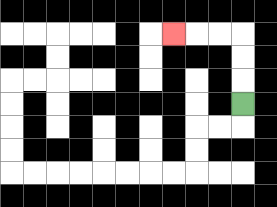{'start': '[10, 4]', 'end': '[7, 1]', 'path_directions': 'U,U,U,L,L,L', 'path_coordinates': '[[10, 4], [10, 3], [10, 2], [10, 1], [9, 1], [8, 1], [7, 1]]'}